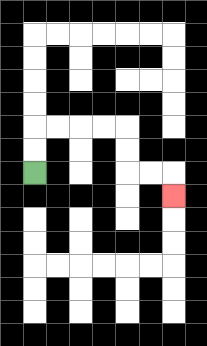{'start': '[1, 7]', 'end': '[7, 8]', 'path_directions': 'U,U,R,R,R,R,D,D,R,R,D', 'path_coordinates': '[[1, 7], [1, 6], [1, 5], [2, 5], [3, 5], [4, 5], [5, 5], [5, 6], [5, 7], [6, 7], [7, 7], [7, 8]]'}